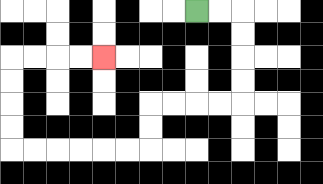{'start': '[8, 0]', 'end': '[4, 2]', 'path_directions': 'R,R,D,D,D,D,L,L,L,L,D,D,L,L,L,L,L,L,U,U,U,U,R,R,R,R', 'path_coordinates': '[[8, 0], [9, 0], [10, 0], [10, 1], [10, 2], [10, 3], [10, 4], [9, 4], [8, 4], [7, 4], [6, 4], [6, 5], [6, 6], [5, 6], [4, 6], [3, 6], [2, 6], [1, 6], [0, 6], [0, 5], [0, 4], [0, 3], [0, 2], [1, 2], [2, 2], [3, 2], [4, 2]]'}